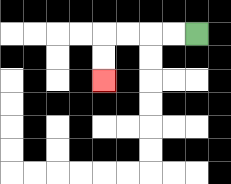{'start': '[8, 1]', 'end': '[4, 3]', 'path_directions': 'L,L,L,L,D,D', 'path_coordinates': '[[8, 1], [7, 1], [6, 1], [5, 1], [4, 1], [4, 2], [4, 3]]'}